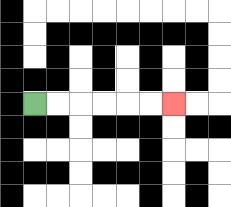{'start': '[1, 4]', 'end': '[7, 4]', 'path_directions': 'R,R,R,R,R,R', 'path_coordinates': '[[1, 4], [2, 4], [3, 4], [4, 4], [5, 4], [6, 4], [7, 4]]'}